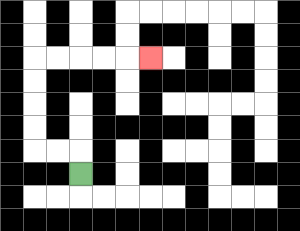{'start': '[3, 7]', 'end': '[6, 2]', 'path_directions': 'U,L,L,U,U,U,U,R,R,R,R,R', 'path_coordinates': '[[3, 7], [3, 6], [2, 6], [1, 6], [1, 5], [1, 4], [1, 3], [1, 2], [2, 2], [3, 2], [4, 2], [5, 2], [6, 2]]'}